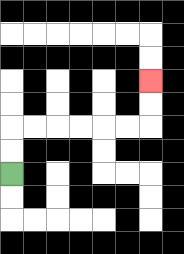{'start': '[0, 7]', 'end': '[6, 3]', 'path_directions': 'U,U,R,R,R,R,R,R,U,U', 'path_coordinates': '[[0, 7], [0, 6], [0, 5], [1, 5], [2, 5], [3, 5], [4, 5], [5, 5], [6, 5], [6, 4], [6, 3]]'}